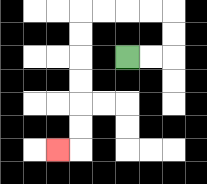{'start': '[5, 2]', 'end': '[2, 6]', 'path_directions': 'R,R,U,U,L,L,L,L,D,D,D,D,D,D,L', 'path_coordinates': '[[5, 2], [6, 2], [7, 2], [7, 1], [7, 0], [6, 0], [5, 0], [4, 0], [3, 0], [3, 1], [3, 2], [3, 3], [3, 4], [3, 5], [3, 6], [2, 6]]'}